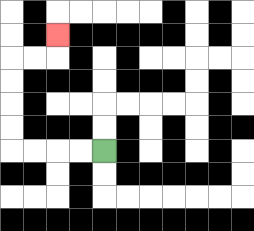{'start': '[4, 6]', 'end': '[2, 1]', 'path_directions': 'L,L,L,L,U,U,U,U,R,R,U', 'path_coordinates': '[[4, 6], [3, 6], [2, 6], [1, 6], [0, 6], [0, 5], [0, 4], [0, 3], [0, 2], [1, 2], [2, 2], [2, 1]]'}